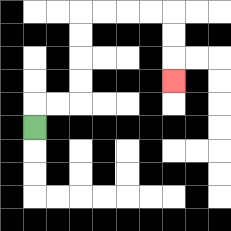{'start': '[1, 5]', 'end': '[7, 3]', 'path_directions': 'U,R,R,U,U,U,U,R,R,R,R,D,D,D', 'path_coordinates': '[[1, 5], [1, 4], [2, 4], [3, 4], [3, 3], [3, 2], [3, 1], [3, 0], [4, 0], [5, 0], [6, 0], [7, 0], [7, 1], [7, 2], [7, 3]]'}